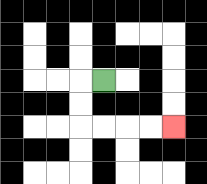{'start': '[4, 3]', 'end': '[7, 5]', 'path_directions': 'L,D,D,R,R,R,R', 'path_coordinates': '[[4, 3], [3, 3], [3, 4], [3, 5], [4, 5], [5, 5], [6, 5], [7, 5]]'}